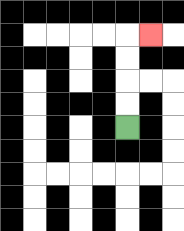{'start': '[5, 5]', 'end': '[6, 1]', 'path_directions': 'U,U,U,U,R', 'path_coordinates': '[[5, 5], [5, 4], [5, 3], [5, 2], [5, 1], [6, 1]]'}